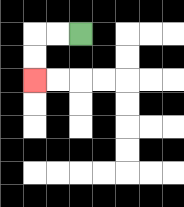{'start': '[3, 1]', 'end': '[1, 3]', 'path_directions': 'L,L,D,D', 'path_coordinates': '[[3, 1], [2, 1], [1, 1], [1, 2], [1, 3]]'}